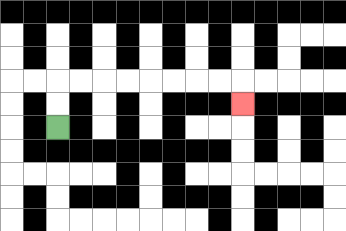{'start': '[2, 5]', 'end': '[10, 4]', 'path_directions': 'U,U,R,R,R,R,R,R,R,R,D', 'path_coordinates': '[[2, 5], [2, 4], [2, 3], [3, 3], [4, 3], [5, 3], [6, 3], [7, 3], [8, 3], [9, 3], [10, 3], [10, 4]]'}